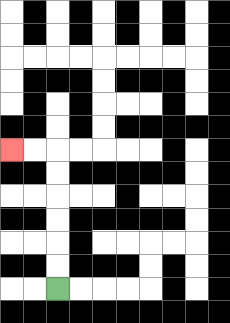{'start': '[2, 12]', 'end': '[0, 6]', 'path_directions': 'U,U,U,U,U,U,L,L', 'path_coordinates': '[[2, 12], [2, 11], [2, 10], [2, 9], [2, 8], [2, 7], [2, 6], [1, 6], [0, 6]]'}